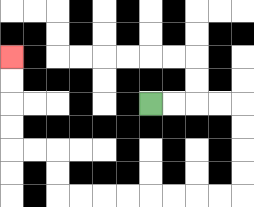{'start': '[6, 4]', 'end': '[0, 2]', 'path_directions': 'R,R,R,R,D,D,D,D,L,L,L,L,L,L,L,L,U,U,L,L,U,U,U,U', 'path_coordinates': '[[6, 4], [7, 4], [8, 4], [9, 4], [10, 4], [10, 5], [10, 6], [10, 7], [10, 8], [9, 8], [8, 8], [7, 8], [6, 8], [5, 8], [4, 8], [3, 8], [2, 8], [2, 7], [2, 6], [1, 6], [0, 6], [0, 5], [0, 4], [0, 3], [0, 2]]'}